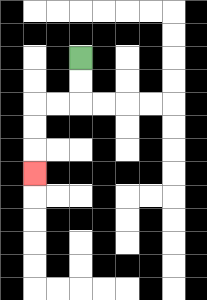{'start': '[3, 2]', 'end': '[1, 7]', 'path_directions': 'D,D,L,L,D,D,D', 'path_coordinates': '[[3, 2], [3, 3], [3, 4], [2, 4], [1, 4], [1, 5], [1, 6], [1, 7]]'}